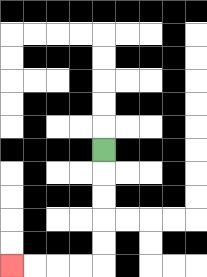{'start': '[4, 6]', 'end': '[0, 11]', 'path_directions': 'D,D,D,D,D,L,L,L,L', 'path_coordinates': '[[4, 6], [4, 7], [4, 8], [4, 9], [4, 10], [4, 11], [3, 11], [2, 11], [1, 11], [0, 11]]'}